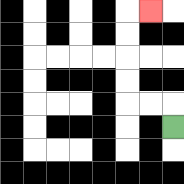{'start': '[7, 5]', 'end': '[6, 0]', 'path_directions': 'U,L,L,U,U,U,U,R', 'path_coordinates': '[[7, 5], [7, 4], [6, 4], [5, 4], [5, 3], [5, 2], [5, 1], [5, 0], [6, 0]]'}